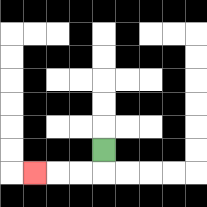{'start': '[4, 6]', 'end': '[1, 7]', 'path_directions': 'D,L,L,L', 'path_coordinates': '[[4, 6], [4, 7], [3, 7], [2, 7], [1, 7]]'}